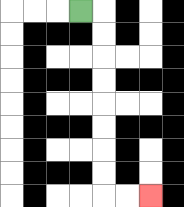{'start': '[3, 0]', 'end': '[6, 8]', 'path_directions': 'R,D,D,D,D,D,D,D,D,R,R', 'path_coordinates': '[[3, 0], [4, 0], [4, 1], [4, 2], [4, 3], [4, 4], [4, 5], [4, 6], [4, 7], [4, 8], [5, 8], [6, 8]]'}